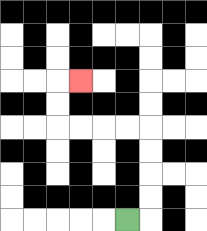{'start': '[5, 9]', 'end': '[3, 3]', 'path_directions': 'R,U,U,U,U,L,L,L,L,U,U,R', 'path_coordinates': '[[5, 9], [6, 9], [6, 8], [6, 7], [6, 6], [6, 5], [5, 5], [4, 5], [3, 5], [2, 5], [2, 4], [2, 3], [3, 3]]'}